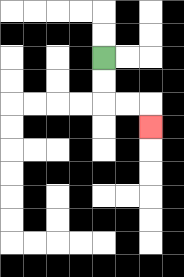{'start': '[4, 2]', 'end': '[6, 5]', 'path_directions': 'D,D,R,R,D', 'path_coordinates': '[[4, 2], [4, 3], [4, 4], [5, 4], [6, 4], [6, 5]]'}